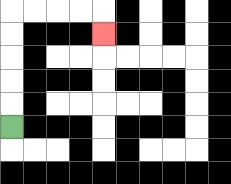{'start': '[0, 5]', 'end': '[4, 1]', 'path_directions': 'U,U,U,U,U,R,R,R,R,D', 'path_coordinates': '[[0, 5], [0, 4], [0, 3], [0, 2], [0, 1], [0, 0], [1, 0], [2, 0], [3, 0], [4, 0], [4, 1]]'}